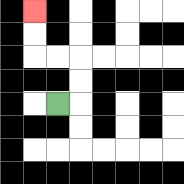{'start': '[2, 4]', 'end': '[1, 0]', 'path_directions': 'R,U,U,L,L,U,U', 'path_coordinates': '[[2, 4], [3, 4], [3, 3], [3, 2], [2, 2], [1, 2], [1, 1], [1, 0]]'}